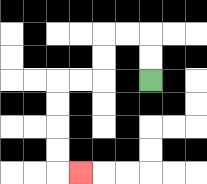{'start': '[6, 3]', 'end': '[3, 7]', 'path_directions': 'U,U,L,L,D,D,L,L,D,D,D,D,R', 'path_coordinates': '[[6, 3], [6, 2], [6, 1], [5, 1], [4, 1], [4, 2], [4, 3], [3, 3], [2, 3], [2, 4], [2, 5], [2, 6], [2, 7], [3, 7]]'}